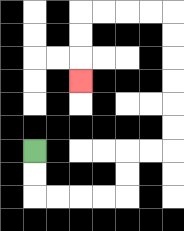{'start': '[1, 6]', 'end': '[3, 3]', 'path_directions': 'D,D,R,R,R,R,U,U,R,R,U,U,U,U,U,U,L,L,L,L,D,D,D', 'path_coordinates': '[[1, 6], [1, 7], [1, 8], [2, 8], [3, 8], [4, 8], [5, 8], [5, 7], [5, 6], [6, 6], [7, 6], [7, 5], [7, 4], [7, 3], [7, 2], [7, 1], [7, 0], [6, 0], [5, 0], [4, 0], [3, 0], [3, 1], [3, 2], [3, 3]]'}